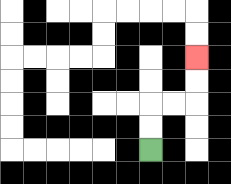{'start': '[6, 6]', 'end': '[8, 2]', 'path_directions': 'U,U,R,R,U,U', 'path_coordinates': '[[6, 6], [6, 5], [6, 4], [7, 4], [8, 4], [8, 3], [8, 2]]'}